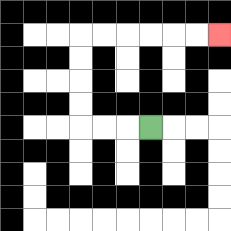{'start': '[6, 5]', 'end': '[9, 1]', 'path_directions': 'L,L,L,U,U,U,U,R,R,R,R,R,R', 'path_coordinates': '[[6, 5], [5, 5], [4, 5], [3, 5], [3, 4], [3, 3], [3, 2], [3, 1], [4, 1], [5, 1], [6, 1], [7, 1], [8, 1], [9, 1]]'}